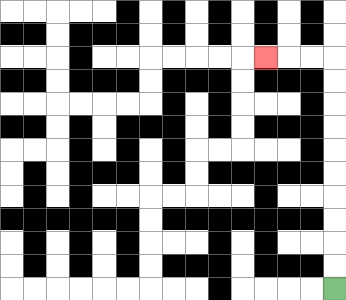{'start': '[14, 12]', 'end': '[11, 2]', 'path_directions': 'U,U,U,U,U,U,U,U,U,U,L,L,L', 'path_coordinates': '[[14, 12], [14, 11], [14, 10], [14, 9], [14, 8], [14, 7], [14, 6], [14, 5], [14, 4], [14, 3], [14, 2], [13, 2], [12, 2], [11, 2]]'}